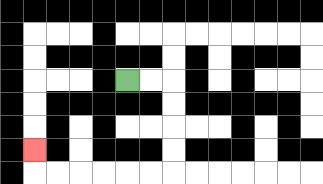{'start': '[5, 3]', 'end': '[1, 6]', 'path_directions': 'R,R,D,D,D,D,L,L,L,L,L,L,U', 'path_coordinates': '[[5, 3], [6, 3], [7, 3], [7, 4], [7, 5], [7, 6], [7, 7], [6, 7], [5, 7], [4, 7], [3, 7], [2, 7], [1, 7], [1, 6]]'}